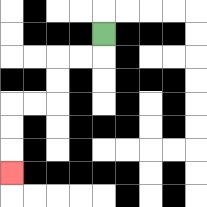{'start': '[4, 1]', 'end': '[0, 7]', 'path_directions': 'D,L,L,D,D,L,L,D,D,D', 'path_coordinates': '[[4, 1], [4, 2], [3, 2], [2, 2], [2, 3], [2, 4], [1, 4], [0, 4], [0, 5], [0, 6], [0, 7]]'}